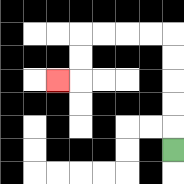{'start': '[7, 6]', 'end': '[2, 3]', 'path_directions': 'U,U,U,U,U,L,L,L,L,D,D,L', 'path_coordinates': '[[7, 6], [7, 5], [7, 4], [7, 3], [7, 2], [7, 1], [6, 1], [5, 1], [4, 1], [3, 1], [3, 2], [3, 3], [2, 3]]'}